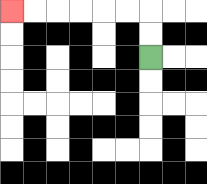{'start': '[6, 2]', 'end': '[0, 0]', 'path_directions': 'U,U,L,L,L,L,L,L', 'path_coordinates': '[[6, 2], [6, 1], [6, 0], [5, 0], [4, 0], [3, 0], [2, 0], [1, 0], [0, 0]]'}